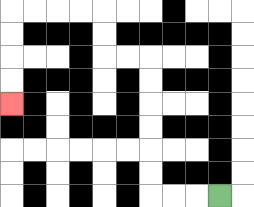{'start': '[9, 8]', 'end': '[0, 4]', 'path_directions': 'L,L,L,U,U,U,U,U,U,L,L,U,U,L,L,L,L,D,D,D,D', 'path_coordinates': '[[9, 8], [8, 8], [7, 8], [6, 8], [6, 7], [6, 6], [6, 5], [6, 4], [6, 3], [6, 2], [5, 2], [4, 2], [4, 1], [4, 0], [3, 0], [2, 0], [1, 0], [0, 0], [0, 1], [0, 2], [0, 3], [0, 4]]'}